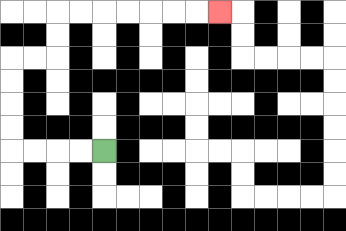{'start': '[4, 6]', 'end': '[9, 0]', 'path_directions': 'L,L,L,L,U,U,U,U,R,R,U,U,R,R,R,R,R,R,R', 'path_coordinates': '[[4, 6], [3, 6], [2, 6], [1, 6], [0, 6], [0, 5], [0, 4], [0, 3], [0, 2], [1, 2], [2, 2], [2, 1], [2, 0], [3, 0], [4, 0], [5, 0], [6, 0], [7, 0], [8, 0], [9, 0]]'}